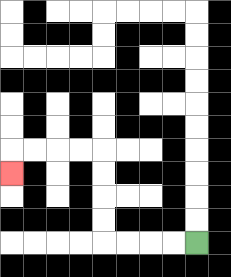{'start': '[8, 10]', 'end': '[0, 7]', 'path_directions': 'L,L,L,L,U,U,U,U,L,L,L,L,D', 'path_coordinates': '[[8, 10], [7, 10], [6, 10], [5, 10], [4, 10], [4, 9], [4, 8], [4, 7], [4, 6], [3, 6], [2, 6], [1, 6], [0, 6], [0, 7]]'}